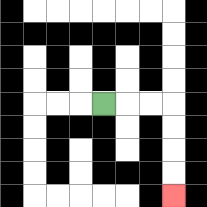{'start': '[4, 4]', 'end': '[7, 8]', 'path_directions': 'R,R,R,D,D,D,D', 'path_coordinates': '[[4, 4], [5, 4], [6, 4], [7, 4], [7, 5], [7, 6], [7, 7], [7, 8]]'}